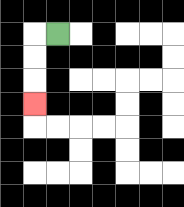{'start': '[2, 1]', 'end': '[1, 4]', 'path_directions': 'L,D,D,D', 'path_coordinates': '[[2, 1], [1, 1], [1, 2], [1, 3], [1, 4]]'}